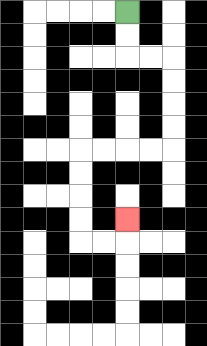{'start': '[5, 0]', 'end': '[5, 9]', 'path_directions': 'D,D,R,R,D,D,D,D,L,L,L,L,D,D,D,D,R,R,U', 'path_coordinates': '[[5, 0], [5, 1], [5, 2], [6, 2], [7, 2], [7, 3], [7, 4], [7, 5], [7, 6], [6, 6], [5, 6], [4, 6], [3, 6], [3, 7], [3, 8], [3, 9], [3, 10], [4, 10], [5, 10], [5, 9]]'}